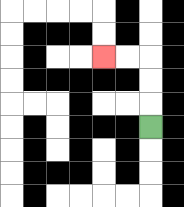{'start': '[6, 5]', 'end': '[4, 2]', 'path_directions': 'U,U,U,L,L', 'path_coordinates': '[[6, 5], [6, 4], [6, 3], [6, 2], [5, 2], [4, 2]]'}